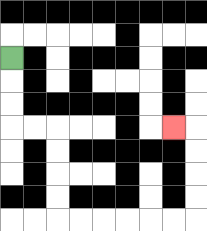{'start': '[0, 2]', 'end': '[7, 5]', 'path_directions': 'D,D,D,R,R,D,D,D,D,R,R,R,R,R,R,U,U,U,U,L', 'path_coordinates': '[[0, 2], [0, 3], [0, 4], [0, 5], [1, 5], [2, 5], [2, 6], [2, 7], [2, 8], [2, 9], [3, 9], [4, 9], [5, 9], [6, 9], [7, 9], [8, 9], [8, 8], [8, 7], [8, 6], [8, 5], [7, 5]]'}